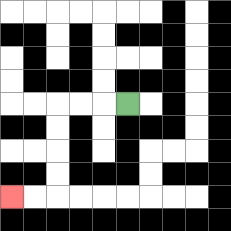{'start': '[5, 4]', 'end': '[0, 8]', 'path_directions': 'L,L,L,D,D,D,D,L,L', 'path_coordinates': '[[5, 4], [4, 4], [3, 4], [2, 4], [2, 5], [2, 6], [2, 7], [2, 8], [1, 8], [0, 8]]'}